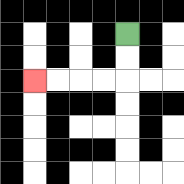{'start': '[5, 1]', 'end': '[1, 3]', 'path_directions': 'D,D,L,L,L,L', 'path_coordinates': '[[5, 1], [5, 2], [5, 3], [4, 3], [3, 3], [2, 3], [1, 3]]'}